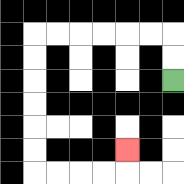{'start': '[7, 3]', 'end': '[5, 6]', 'path_directions': 'U,U,L,L,L,L,L,L,D,D,D,D,D,D,R,R,R,R,U', 'path_coordinates': '[[7, 3], [7, 2], [7, 1], [6, 1], [5, 1], [4, 1], [3, 1], [2, 1], [1, 1], [1, 2], [1, 3], [1, 4], [1, 5], [1, 6], [1, 7], [2, 7], [3, 7], [4, 7], [5, 7], [5, 6]]'}